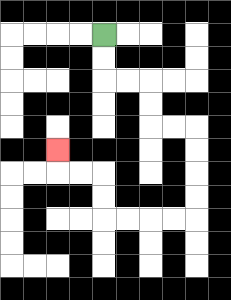{'start': '[4, 1]', 'end': '[2, 6]', 'path_directions': 'D,D,R,R,D,D,R,R,D,D,D,D,L,L,L,L,U,U,L,L,U', 'path_coordinates': '[[4, 1], [4, 2], [4, 3], [5, 3], [6, 3], [6, 4], [6, 5], [7, 5], [8, 5], [8, 6], [8, 7], [8, 8], [8, 9], [7, 9], [6, 9], [5, 9], [4, 9], [4, 8], [4, 7], [3, 7], [2, 7], [2, 6]]'}